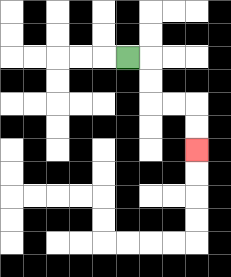{'start': '[5, 2]', 'end': '[8, 6]', 'path_directions': 'R,D,D,R,R,D,D', 'path_coordinates': '[[5, 2], [6, 2], [6, 3], [6, 4], [7, 4], [8, 4], [8, 5], [8, 6]]'}